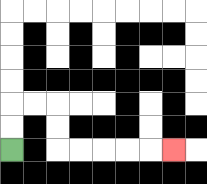{'start': '[0, 6]', 'end': '[7, 6]', 'path_directions': 'U,U,R,R,D,D,R,R,R,R,R', 'path_coordinates': '[[0, 6], [0, 5], [0, 4], [1, 4], [2, 4], [2, 5], [2, 6], [3, 6], [4, 6], [5, 6], [6, 6], [7, 6]]'}